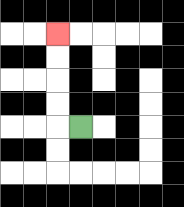{'start': '[3, 5]', 'end': '[2, 1]', 'path_directions': 'L,U,U,U,U', 'path_coordinates': '[[3, 5], [2, 5], [2, 4], [2, 3], [2, 2], [2, 1]]'}